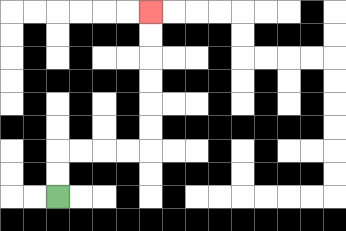{'start': '[2, 8]', 'end': '[6, 0]', 'path_directions': 'U,U,R,R,R,R,U,U,U,U,U,U', 'path_coordinates': '[[2, 8], [2, 7], [2, 6], [3, 6], [4, 6], [5, 6], [6, 6], [6, 5], [6, 4], [6, 3], [6, 2], [6, 1], [6, 0]]'}